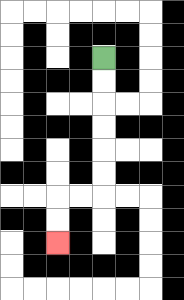{'start': '[4, 2]', 'end': '[2, 10]', 'path_directions': 'D,D,D,D,D,D,L,L,D,D', 'path_coordinates': '[[4, 2], [4, 3], [4, 4], [4, 5], [4, 6], [4, 7], [4, 8], [3, 8], [2, 8], [2, 9], [2, 10]]'}